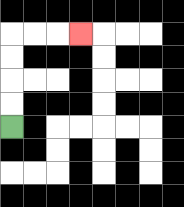{'start': '[0, 5]', 'end': '[3, 1]', 'path_directions': 'U,U,U,U,R,R,R', 'path_coordinates': '[[0, 5], [0, 4], [0, 3], [0, 2], [0, 1], [1, 1], [2, 1], [3, 1]]'}